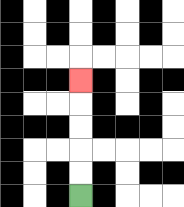{'start': '[3, 8]', 'end': '[3, 3]', 'path_directions': 'U,U,U,U,U', 'path_coordinates': '[[3, 8], [3, 7], [3, 6], [3, 5], [3, 4], [3, 3]]'}